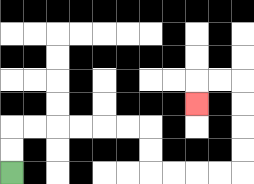{'start': '[0, 7]', 'end': '[8, 4]', 'path_directions': 'U,U,R,R,R,R,R,R,D,D,R,R,R,R,U,U,U,U,L,L,D', 'path_coordinates': '[[0, 7], [0, 6], [0, 5], [1, 5], [2, 5], [3, 5], [4, 5], [5, 5], [6, 5], [6, 6], [6, 7], [7, 7], [8, 7], [9, 7], [10, 7], [10, 6], [10, 5], [10, 4], [10, 3], [9, 3], [8, 3], [8, 4]]'}